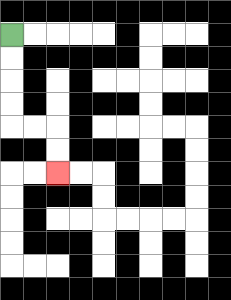{'start': '[0, 1]', 'end': '[2, 7]', 'path_directions': 'D,D,D,D,R,R,D,D', 'path_coordinates': '[[0, 1], [0, 2], [0, 3], [0, 4], [0, 5], [1, 5], [2, 5], [2, 6], [2, 7]]'}